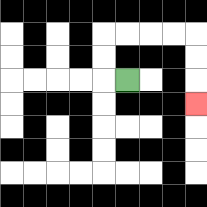{'start': '[5, 3]', 'end': '[8, 4]', 'path_directions': 'L,U,U,R,R,R,R,D,D,D', 'path_coordinates': '[[5, 3], [4, 3], [4, 2], [4, 1], [5, 1], [6, 1], [7, 1], [8, 1], [8, 2], [8, 3], [8, 4]]'}